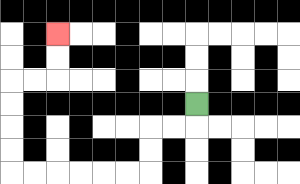{'start': '[8, 4]', 'end': '[2, 1]', 'path_directions': 'D,L,L,D,D,L,L,L,L,L,L,U,U,U,U,R,R,U,U', 'path_coordinates': '[[8, 4], [8, 5], [7, 5], [6, 5], [6, 6], [6, 7], [5, 7], [4, 7], [3, 7], [2, 7], [1, 7], [0, 7], [0, 6], [0, 5], [0, 4], [0, 3], [1, 3], [2, 3], [2, 2], [2, 1]]'}